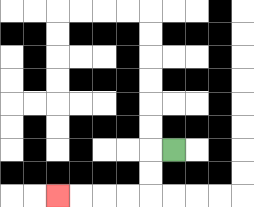{'start': '[7, 6]', 'end': '[2, 8]', 'path_directions': 'L,D,D,L,L,L,L', 'path_coordinates': '[[7, 6], [6, 6], [6, 7], [6, 8], [5, 8], [4, 8], [3, 8], [2, 8]]'}